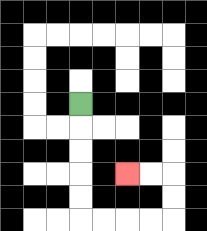{'start': '[3, 4]', 'end': '[5, 7]', 'path_directions': 'D,D,D,D,D,R,R,R,R,U,U,L,L', 'path_coordinates': '[[3, 4], [3, 5], [3, 6], [3, 7], [3, 8], [3, 9], [4, 9], [5, 9], [6, 9], [7, 9], [7, 8], [7, 7], [6, 7], [5, 7]]'}